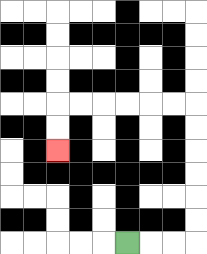{'start': '[5, 10]', 'end': '[2, 6]', 'path_directions': 'R,R,R,U,U,U,U,U,U,L,L,L,L,L,L,D,D', 'path_coordinates': '[[5, 10], [6, 10], [7, 10], [8, 10], [8, 9], [8, 8], [8, 7], [8, 6], [8, 5], [8, 4], [7, 4], [6, 4], [5, 4], [4, 4], [3, 4], [2, 4], [2, 5], [2, 6]]'}